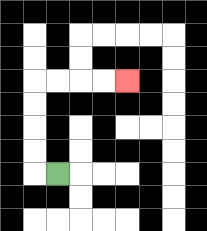{'start': '[2, 7]', 'end': '[5, 3]', 'path_directions': 'L,U,U,U,U,R,R,R,R', 'path_coordinates': '[[2, 7], [1, 7], [1, 6], [1, 5], [1, 4], [1, 3], [2, 3], [3, 3], [4, 3], [5, 3]]'}